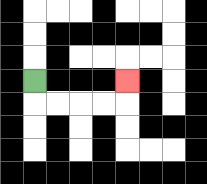{'start': '[1, 3]', 'end': '[5, 3]', 'path_directions': 'D,R,R,R,R,U', 'path_coordinates': '[[1, 3], [1, 4], [2, 4], [3, 4], [4, 4], [5, 4], [5, 3]]'}